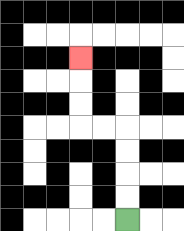{'start': '[5, 9]', 'end': '[3, 2]', 'path_directions': 'U,U,U,U,L,L,U,U,U', 'path_coordinates': '[[5, 9], [5, 8], [5, 7], [5, 6], [5, 5], [4, 5], [3, 5], [3, 4], [3, 3], [3, 2]]'}